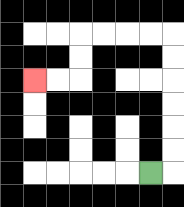{'start': '[6, 7]', 'end': '[1, 3]', 'path_directions': 'R,U,U,U,U,U,U,L,L,L,L,D,D,L,L', 'path_coordinates': '[[6, 7], [7, 7], [7, 6], [7, 5], [7, 4], [7, 3], [7, 2], [7, 1], [6, 1], [5, 1], [4, 1], [3, 1], [3, 2], [3, 3], [2, 3], [1, 3]]'}